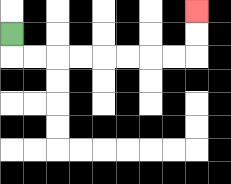{'start': '[0, 1]', 'end': '[8, 0]', 'path_directions': 'D,R,R,R,R,R,R,R,R,U,U', 'path_coordinates': '[[0, 1], [0, 2], [1, 2], [2, 2], [3, 2], [4, 2], [5, 2], [6, 2], [7, 2], [8, 2], [8, 1], [8, 0]]'}